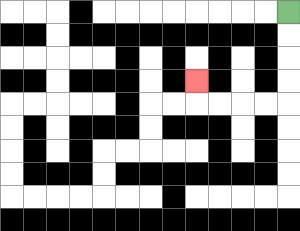{'start': '[12, 0]', 'end': '[8, 3]', 'path_directions': 'D,D,D,D,L,L,L,L,U', 'path_coordinates': '[[12, 0], [12, 1], [12, 2], [12, 3], [12, 4], [11, 4], [10, 4], [9, 4], [8, 4], [8, 3]]'}